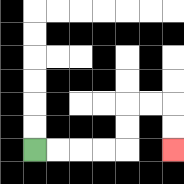{'start': '[1, 6]', 'end': '[7, 6]', 'path_directions': 'R,R,R,R,U,U,R,R,D,D', 'path_coordinates': '[[1, 6], [2, 6], [3, 6], [4, 6], [5, 6], [5, 5], [5, 4], [6, 4], [7, 4], [7, 5], [7, 6]]'}